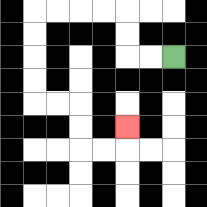{'start': '[7, 2]', 'end': '[5, 5]', 'path_directions': 'L,L,U,U,L,L,L,L,D,D,D,D,R,R,D,D,R,R,U', 'path_coordinates': '[[7, 2], [6, 2], [5, 2], [5, 1], [5, 0], [4, 0], [3, 0], [2, 0], [1, 0], [1, 1], [1, 2], [1, 3], [1, 4], [2, 4], [3, 4], [3, 5], [3, 6], [4, 6], [5, 6], [5, 5]]'}